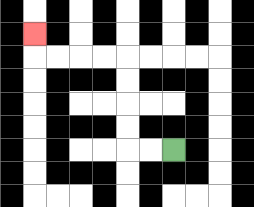{'start': '[7, 6]', 'end': '[1, 1]', 'path_directions': 'L,L,U,U,U,U,L,L,L,L,U', 'path_coordinates': '[[7, 6], [6, 6], [5, 6], [5, 5], [5, 4], [5, 3], [5, 2], [4, 2], [3, 2], [2, 2], [1, 2], [1, 1]]'}